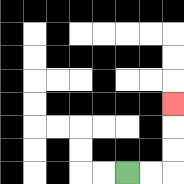{'start': '[5, 7]', 'end': '[7, 4]', 'path_directions': 'R,R,U,U,U', 'path_coordinates': '[[5, 7], [6, 7], [7, 7], [7, 6], [7, 5], [7, 4]]'}